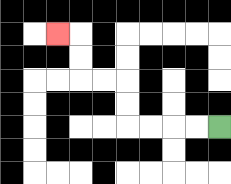{'start': '[9, 5]', 'end': '[2, 1]', 'path_directions': 'L,L,L,L,U,U,L,L,U,U,L', 'path_coordinates': '[[9, 5], [8, 5], [7, 5], [6, 5], [5, 5], [5, 4], [5, 3], [4, 3], [3, 3], [3, 2], [3, 1], [2, 1]]'}